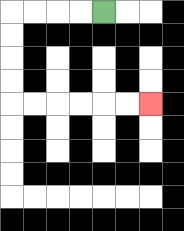{'start': '[4, 0]', 'end': '[6, 4]', 'path_directions': 'L,L,L,L,D,D,D,D,R,R,R,R,R,R', 'path_coordinates': '[[4, 0], [3, 0], [2, 0], [1, 0], [0, 0], [0, 1], [0, 2], [0, 3], [0, 4], [1, 4], [2, 4], [3, 4], [4, 4], [5, 4], [6, 4]]'}